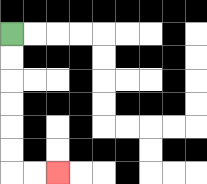{'start': '[0, 1]', 'end': '[2, 7]', 'path_directions': 'D,D,D,D,D,D,R,R', 'path_coordinates': '[[0, 1], [0, 2], [0, 3], [0, 4], [0, 5], [0, 6], [0, 7], [1, 7], [2, 7]]'}